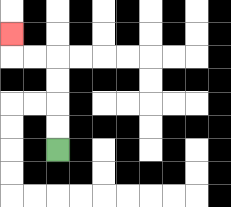{'start': '[2, 6]', 'end': '[0, 1]', 'path_directions': 'U,U,U,U,L,L,U', 'path_coordinates': '[[2, 6], [2, 5], [2, 4], [2, 3], [2, 2], [1, 2], [0, 2], [0, 1]]'}